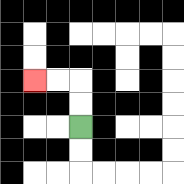{'start': '[3, 5]', 'end': '[1, 3]', 'path_directions': 'U,U,L,L', 'path_coordinates': '[[3, 5], [3, 4], [3, 3], [2, 3], [1, 3]]'}